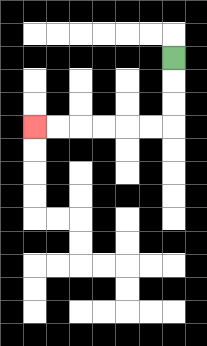{'start': '[7, 2]', 'end': '[1, 5]', 'path_directions': 'D,D,D,L,L,L,L,L,L', 'path_coordinates': '[[7, 2], [7, 3], [7, 4], [7, 5], [6, 5], [5, 5], [4, 5], [3, 5], [2, 5], [1, 5]]'}